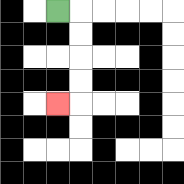{'start': '[2, 0]', 'end': '[2, 4]', 'path_directions': 'R,D,D,D,D,L', 'path_coordinates': '[[2, 0], [3, 0], [3, 1], [3, 2], [3, 3], [3, 4], [2, 4]]'}